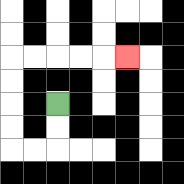{'start': '[2, 4]', 'end': '[5, 2]', 'path_directions': 'D,D,L,L,U,U,U,U,R,R,R,R,R', 'path_coordinates': '[[2, 4], [2, 5], [2, 6], [1, 6], [0, 6], [0, 5], [0, 4], [0, 3], [0, 2], [1, 2], [2, 2], [3, 2], [4, 2], [5, 2]]'}